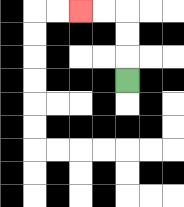{'start': '[5, 3]', 'end': '[3, 0]', 'path_directions': 'U,U,U,L,L', 'path_coordinates': '[[5, 3], [5, 2], [5, 1], [5, 0], [4, 0], [3, 0]]'}